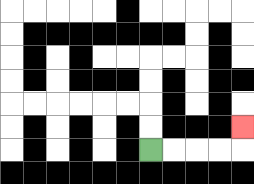{'start': '[6, 6]', 'end': '[10, 5]', 'path_directions': 'R,R,R,R,U', 'path_coordinates': '[[6, 6], [7, 6], [8, 6], [9, 6], [10, 6], [10, 5]]'}